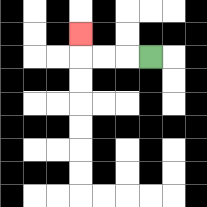{'start': '[6, 2]', 'end': '[3, 1]', 'path_directions': 'L,L,L,U', 'path_coordinates': '[[6, 2], [5, 2], [4, 2], [3, 2], [3, 1]]'}